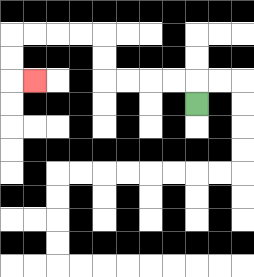{'start': '[8, 4]', 'end': '[1, 3]', 'path_directions': 'U,L,L,L,L,U,U,L,L,L,L,D,D,R', 'path_coordinates': '[[8, 4], [8, 3], [7, 3], [6, 3], [5, 3], [4, 3], [4, 2], [4, 1], [3, 1], [2, 1], [1, 1], [0, 1], [0, 2], [0, 3], [1, 3]]'}